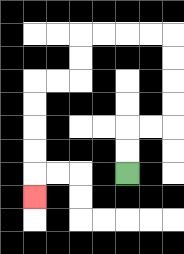{'start': '[5, 7]', 'end': '[1, 8]', 'path_directions': 'U,U,R,R,U,U,U,U,L,L,L,L,D,D,L,L,D,D,D,D,D', 'path_coordinates': '[[5, 7], [5, 6], [5, 5], [6, 5], [7, 5], [7, 4], [7, 3], [7, 2], [7, 1], [6, 1], [5, 1], [4, 1], [3, 1], [3, 2], [3, 3], [2, 3], [1, 3], [1, 4], [1, 5], [1, 6], [1, 7], [1, 8]]'}